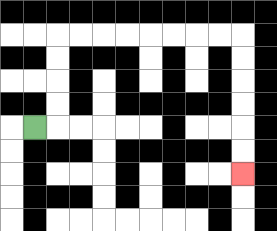{'start': '[1, 5]', 'end': '[10, 7]', 'path_directions': 'R,U,U,U,U,R,R,R,R,R,R,R,R,D,D,D,D,D,D', 'path_coordinates': '[[1, 5], [2, 5], [2, 4], [2, 3], [2, 2], [2, 1], [3, 1], [4, 1], [5, 1], [6, 1], [7, 1], [8, 1], [9, 1], [10, 1], [10, 2], [10, 3], [10, 4], [10, 5], [10, 6], [10, 7]]'}